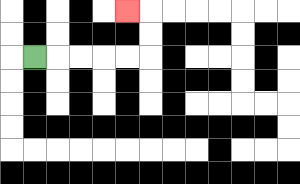{'start': '[1, 2]', 'end': '[5, 0]', 'path_directions': 'R,R,R,R,R,U,U,L', 'path_coordinates': '[[1, 2], [2, 2], [3, 2], [4, 2], [5, 2], [6, 2], [6, 1], [6, 0], [5, 0]]'}